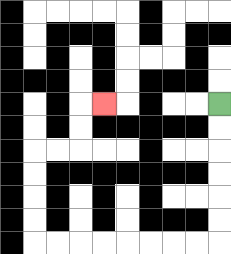{'start': '[9, 4]', 'end': '[4, 4]', 'path_directions': 'D,D,D,D,D,D,L,L,L,L,L,L,L,L,U,U,U,U,R,R,U,U,R', 'path_coordinates': '[[9, 4], [9, 5], [9, 6], [9, 7], [9, 8], [9, 9], [9, 10], [8, 10], [7, 10], [6, 10], [5, 10], [4, 10], [3, 10], [2, 10], [1, 10], [1, 9], [1, 8], [1, 7], [1, 6], [2, 6], [3, 6], [3, 5], [3, 4], [4, 4]]'}